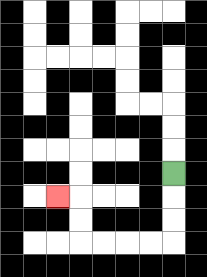{'start': '[7, 7]', 'end': '[2, 8]', 'path_directions': 'D,D,D,L,L,L,L,U,U,L', 'path_coordinates': '[[7, 7], [7, 8], [7, 9], [7, 10], [6, 10], [5, 10], [4, 10], [3, 10], [3, 9], [3, 8], [2, 8]]'}